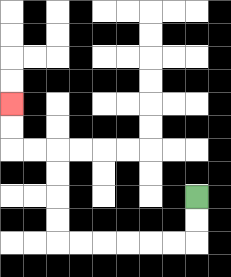{'start': '[8, 8]', 'end': '[0, 4]', 'path_directions': 'D,D,L,L,L,L,L,L,U,U,U,U,L,L,U,U', 'path_coordinates': '[[8, 8], [8, 9], [8, 10], [7, 10], [6, 10], [5, 10], [4, 10], [3, 10], [2, 10], [2, 9], [2, 8], [2, 7], [2, 6], [1, 6], [0, 6], [0, 5], [0, 4]]'}